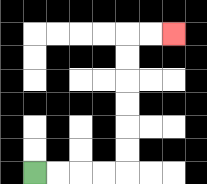{'start': '[1, 7]', 'end': '[7, 1]', 'path_directions': 'R,R,R,R,U,U,U,U,U,U,R,R', 'path_coordinates': '[[1, 7], [2, 7], [3, 7], [4, 7], [5, 7], [5, 6], [5, 5], [5, 4], [5, 3], [5, 2], [5, 1], [6, 1], [7, 1]]'}